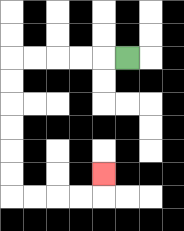{'start': '[5, 2]', 'end': '[4, 7]', 'path_directions': 'L,L,L,L,L,D,D,D,D,D,D,R,R,R,R,U', 'path_coordinates': '[[5, 2], [4, 2], [3, 2], [2, 2], [1, 2], [0, 2], [0, 3], [0, 4], [0, 5], [0, 6], [0, 7], [0, 8], [1, 8], [2, 8], [3, 8], [4, 8], [4, 7]]'}